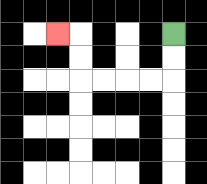{'start': '[7, 1]', 'end': '[2, 1]', 'path_directions': 'D,D,L,L,L,L,U,U,L', 'path_coordinates': '[[7, 1], [7, 2], [7, 3], [6, 3], [5, 3], [4, 3], [3, 3], [3, 2], [3, 1], [2, 1]]'}